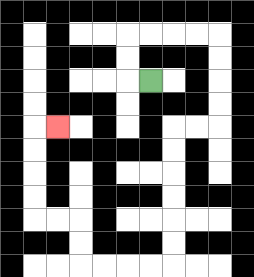{'start': '[6, 3]', 'end': '[2, 5]', 'path_directions': 'L,U,U,R,R,R,R,D,D,D,D,L,L,D,D,D,D,D,D,L,L,L,L,U,U,L,L,U,U,U,U,R', 'path_coordinates': '[[6, 3], [5, 3], [5, 2], [5, 1], [6, 1], [7, 1], [8, 1], [9, 1], [9, 2], [9, 3], [9, 4], [9, 5], [8, 5], [7, 5], [7, 6], [7, 7], [7, 8], [7, 9], [7, 10], [7, 11], [6, 11], [5, 11], [4, 11], [3, 11], [3, 10], [3, 9], [2, 9], [1, 9], [1, 8], [1, 7], [1, 6], [1, 5], [2, 5]]'}